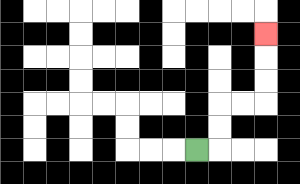{'start': '[8, 6]', 'end': '[11, 1]', 'path_directions': 'R,U,U,R,R,U,U,U', 'path_coordinates': '[[8, 6], [9, 6], [9, 5], [9, 4], [10, 4], [11, 4], [11, 3], [11, 2], [11, 1]]'}